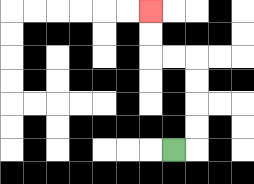{'start': '[7, 6]', 'end': '[6, 0]', 'path_directions': 'R,U,U,U,U,L,L,U,U', 'path_coordinates': '[[7, 6], [8, 6], [8, 5], [8, 4], [8, 3], [8, 2], [7, 2], [6, 2], [6, 1], [6, 0]]'}